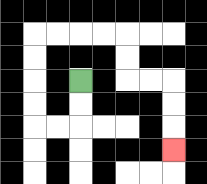{'start': '[3, 3]', 'end': '[7, 6]', 'path_directions': 'D,D,L,L,U,U,U,U,R,R,R,R,D,D,R,R,D,D,D', 'path_coordinates': '[[3, 3], [3, 4], [3, 5], [2, 5], [1, 5], [1, 4], [1, 3], [1, 2], [1, 1], [2, 1], [3, 1], [4, 1], [5, 1], [5, 2], [5, 3], [6, 3], [7, 3], [7, 4], [7, 5], [7, 6]]'}